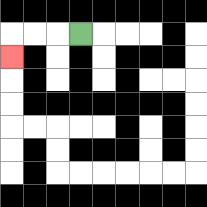{'start': '[3, 1]', 'end': '[0, 2]', 'path_directions': 'L,L,L,D', 'path_coordinates': '[[3, 1], [2, 1], [1, 1], [0, 1], [0, 2]]'}